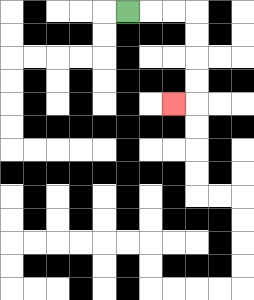{'start': '[5, 0]', 'end': '[7, 4]', 'path_directions': 'R,R,R,D,D,D,D,L', 'path_coordinates': '[[5, 0], [6, 0], [7, 0], [8, 0], [8, 1], [8, 2], [8, 3], [8, 4], [7, 4]]'}